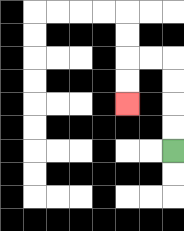{'start': '[7, 6]', 'end': '[5, 4]', 'path_directions': 'U,U,U,U,L,L,D,D', 'path_coordinates': '[[7, 6], [7, 5], [7, 4], [7, 3], [7, 2], [6, 2], [5, 2], [5, 3], [5, 4]]'}